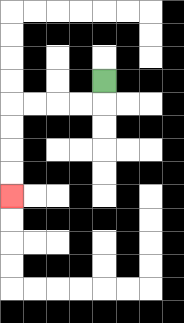{'start': '[4, 3]', 'end': '[0, 8]', 'path_directions': 'D,L,L,L,L,D,D,D,D', 'path_coordinates': '[[4, 3], [4, 4], [3, 4], [2, 4], [1, 4], [0, 4], [0, 5], [0, 6], [0, 7], [0, 8]]'}